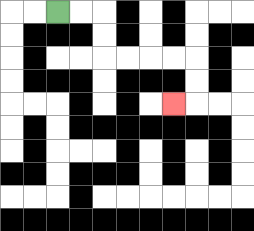{'start': '[2, 0]', 'end': '[7, 4]', 'path_directions': 'R,R,D,D,R,R,R,R,D,D,L', 'path_coordinates': '[[2, 0], [3, 0], [4, 0], [4, 1], [4, 2], [5, 2], [6, 2], [7, 2], [8, 2], [8, 3], [8, 4], [7, 4]]'}